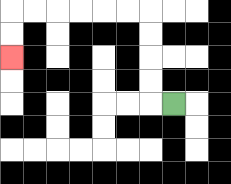{'start': '[7, 4]', 'end': '[0, 2]', 'path_directions': 'L,U,U,U,U,L,L,L,L,L,L,D,D', 'path_coordinates': '[[7, 4], [6, 4], [6, 3], [6, 2], [6, 1], [6, 0], [5, 0], [4, 0], [3, 0], [2, 0], [1, 0], [0, 0], [0, 1], [0, 2]]'}